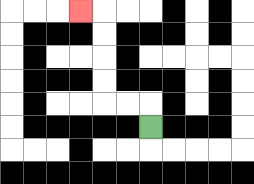{'start': '[6, 5]', 'end': '[3, 0]', 'path_directions': 'U,L,L,U,U,U,U,L', 'path_coordinates': '[[6, 5], [6, 4], [5, 4], [4, 4], [4, 3], [4, 2], [4, 1], [4, 0], [3, 0]]'}